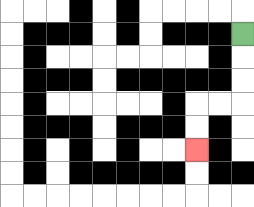{'start': '[10, 1]', 'end': '[8, 6]', 'path_directions': 'D,D,D,L,L,D,D', 'path_coordinates': '[[10, 1], [10, 2], [10, 3], [10, 4], [9, 4], [8, 4], [8, 5], [8, 6]]'}